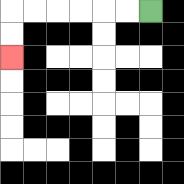{'start': '[6, 0]', 'end': '[0, 2]', 'path_directions': 'L,L,L,L,L,L,D,D', 'path_coordinates': '[[6, 0], [5, 0], [4, 0], [3, 0], [2, 0], [1, 0], [0, 0], [0, 1], [0, 2]]'}